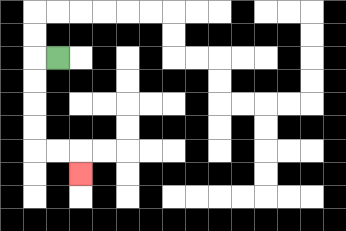{'start': '[2, 2]', 'end': '[3, 7]', 'path_directions': 'L,D,D,D,D,R,R,D', 'path_coordinates': '[[2, 2], [1, 2], [1, 3], [1, 4], [1, 5], [1, 6], [2, 6], [3, 6], [3, 7]]'}